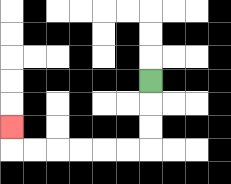{'start': '[6, 3]', 'end': '[0, 5]', 'path_directions': 'D,D,D,L,L,L,L,L,L,U', 'path_coordinates': '[[6, 3], [6, 4], [6, 5], [6, 6], [5, 6], [4, 6], [3, 6], [2, 6], [1, 6], [0, 6], [0, 5]]'}